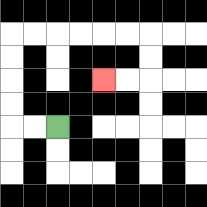{'start': '[2, 5]', 'end': '[4, 3]', 'path_directions': 'L,L,U,U,U,U,R,R,R,R,R,R,D,D,L,L', 'path_coordinates': '[[2, 5], [1, 5], [0, 5], [0, 4], [0, 3], [0, 2], [0, 1], [1, 1], [2, 1], [3, 1], [4, 1], [5, 1], [6, 1], [6, 2], [6, 3], [5, 3], [4, 3]]'}